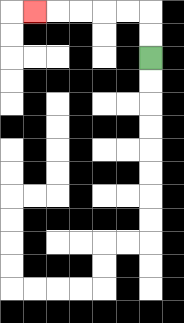{'start': '[6, 2]', 'end': '[1, 0]', 'path_directions': 'U,U,L,L,L,L,L', 'path_coordinates': '[[6, 2], [6, 1], [6, 0], [5, 0], [4, 0], [3, 0], [2, 0], [1, 0]]'}